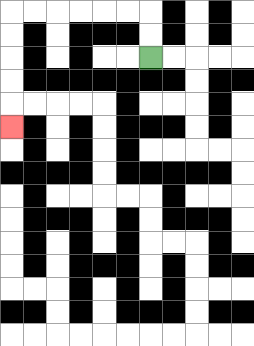{'start': '[6, 2]', 'end': '[0, 5]', 'path_directions': 'U,U,L,L,L,L,L,L,D,D,D,D,D', 'path_coordinates': '[[6, 2], [6, 1], [6, 0], [5, 0], [4, 0], [3, 0], [2, 0], [1, 0], [0, 0], [0, 1], [0, 2], [0, 3], [0, 4], [0, 5]]'}